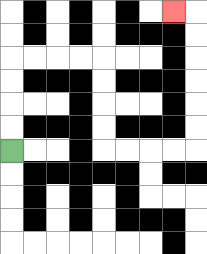{'start': '[0, 6]', 'end': '[7, 0]', 'path_directions': 'U,U,U,U,R,R,R,R,D,D,D,D,R,R,R,R,U,U,U,U,U,U,L', 'path_coordinates': '[[0, 6], [0, 5], [0, 4], [0, 3], [0, 2], [1, 2], [2, 2], [3, 2], [4, 2], [4, 3], [4, 4], [4, 5], [4, 6], [5, 6], [6, 6], [7, 6], [8, 6], [8, 5], [8, 4], [8, 3], [8, 2], [8, 1], [8, 0], [7, 0]]'}